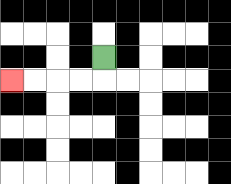{'start': '[4, 2]', 'end': '[0, 3]', 'path_directions': 'D,L,L,L,L', 'path_coordinates': '[[4, 2], [4, 3], [3, 3], [2, 3], [1, 3], [0, 3]]'}